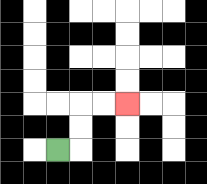{'start': '[2, 6]', 'end': '[5, 4]', 'path_directions': 'R,U,U,R,R', 'path_coordinates': '[[2, 6], [3, 6], [3, 5], [3, 4], [4, 4], [5, 4]]'}